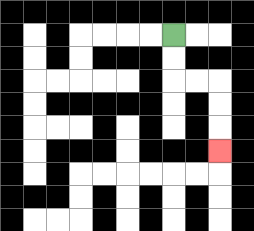{'start': '[7, 1]', 'end': '[9, 6]', 'path_directions': 'D,D,R,R,D,D,D', 'path_coordinates': '[[7, 1], [7, 2], [7, 3], [8, 3], [9, 3], [9, 4], [9, 5], [9, 6]]'}